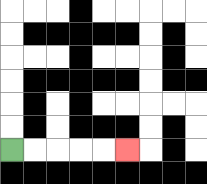{'start': '[0, 6]', 'end': '[5, 6]', 'path_directions': 'R,R,R,R,R', 'path_coordinates': '[[0, 6], [1, 6], [2, 6], [3, 6], [4, 6], [5, 6]]'}